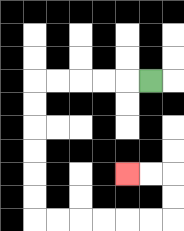{'start': '[6, 3]', 'end': '[5, 7]', 'path_directions': 'L,L,L,L,L,D,D,D,D,D,D,R,R,R,R,R,R,U,U,L,L', 'path_coordinates': '[[6, 3], [5, 3], [4, 3], [3, 3], [2, 3], [1, 3], [1, 4], [1, 5], [1, 6], [1, 7], [1, 8], [1, 9], [2, 9], [3, 9], [4, 9], [5, 9], [6, 9], [7, 9], [7, 8], [7, 7], [6, 7], [5, 7]]'}